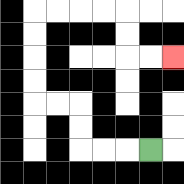{'start': '[6, 6]', 'end': '[7, 2]', 'path_directions': 'L,L,L,U,U,L,L,U,U,U,U,R,R,R,R,D,D,R,R', 'path_coordinates': '[[6, 6], [5, 6], [4, 6], [3, 6], [3, 5], [3, 4], [2, 4], [1, 4], [1, 3], [1, 2], [1, 1], [1, 0], [2, 0], [3, 0], [4, 0], [5, 0], [5, 1], [5, 2], [6, 2], [7, 2]]'}